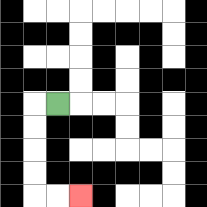{'start': '[2, 4]', 'end': '[3, 8]', 'path_directions': 'L,D,D,D,D,R,R', 'path_coordinates': '[[2, 4], [1, 4], [1, 5], [1, 6], [1, 7], [1, 8], [2, 8], [3, 8]]'}